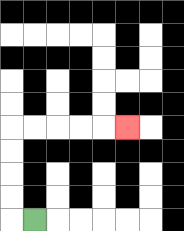{'start': '[1, 9]', 'end': '[5, 5]', 'path_directions': 'L,U,U,U,U,R,R,R,R,R', 'path_coordinates': '[[1, 9], [0, 9], [0, 8], [0, 7], [0, 6], [0, 5], [1, 5], [2, 5], [3, 5], [4, 5], [5, 5]]'}